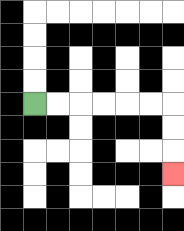{'start': '[1, 4]', 'end': '[7, 7]', 'path_directions': 'R,R,R,R,R,R,D,D,D', 'path_coordinates': '[[1, 4], [2, 4], [3, 4], [4, 4], [5, 4], [6, 4], [7, 4], [7, 5], [7, 6], [7, 7]]'}